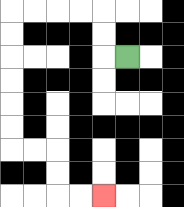{'start': '[5, 2]', 'end': '[4, 8]', 'path_directions': 'L,U,U,L,L,L,L,D,D,D,D,D,D,R,R,D,D,R,R', 'path_coordinates': '[[5, 2], [4, 2], [4, 1], [4, 0], [3, 0], [2, 0], [1, 0], [0, 0], [0, 1], [0, 2], [0, 3], [0, 4], [0, 5], [0, 6], [1, 6], [2, 6], [2, 7], [2, 8], [3, 8], [4, 8]]'}